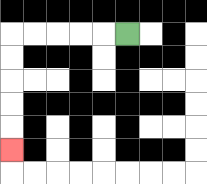{'start': '[5, 1]', 'end': '[0, 6]', 'path_directions': 'L,L,L,L,L,D,D,D,D,D', 'path_coordinates': '[[5, 1], [4, 1], [3, 1], [2, 1], [1, 1], [0, 1], [0, 2], [0, 3], [0, 4], [0, 5], [0, 6]]'}